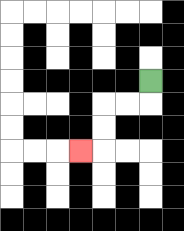{'start': '[6, 3]', 'end': '[3, 6]', 'path_directions': 'D,L,L,D,D,L', 'path_coordinates': '[[6, 3], [6, 4], [5, 4], [4, 4], [4, 5], [4, 6], [3, 6]]'}